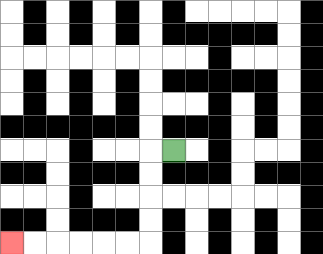{'start': '[7, 6]', 'end': '[0, 10]', 'path_directions': 'L,D,D,D,D,L,L,L,L,L,L', 'path_coordinates': '[[7, 6], [6, 6], [6, 7], [6, 8], [6, 9], [6, 10], [5, 10], [4, 10], [3, 10], [2, 10], [1, 10], [0, 10]]'}